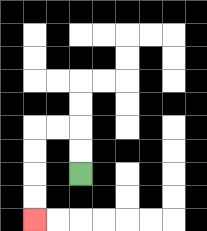{'start': '[3, 7]', 'end': '[1, 9]', 'path_directions': 'U,U,L,L,D,D,D,D', 'path_coordinates': '[[3, 7], [3, 6], [3, 5], [2, 5], [1, 5], [1, 6], [1, 7], [1, 8], [1, 9]]'}